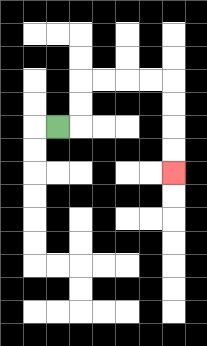{'start': '[2, 5]', 'end': '[7, 7]', 'path_directions': 'R,U,U,R,R,R,R,D,D,D,D', 'path_coordinates': '[[2, 5], [3, 5], [3, 4], [3, 3], [4, 3], [5, 3], [6, 3], [7, 3], [7, 4], [7, 5], [7, 6], [7, 7]]'}